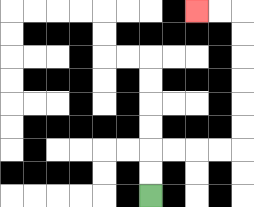{'start': '[6, 8]', 'end': '[8, 0]', 'path_directions': 'U,U,R,R,R,R,U,U,U,U,U,U,L,L', 'path_coordinates': '[[6, 8], [6, 7], [6, 6], [7, 6], [8, 6], [9, 6], [10, 6], [10, 5], [10, 4], [10, 3], [10, 2], [10, 1], [10, 0], [9, 0], [8, 0]]'}